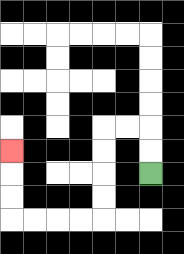{'start': '[6, 7]', 'end': '[0, 6]', 'path_directions': 'U,U,L,L,D,D,D,D,L,L,L,L,U,U,U', 'path_coordinates': '[[6, 7], [6, 6], [6, 5], [5, 5], [4, 5], [4, 6], [4, 7], [4, 8], [4, 9], [3, 9], [2, 9], [1, 9], [0, 9], [0, 8], [0, 7], [0, 6]]'}